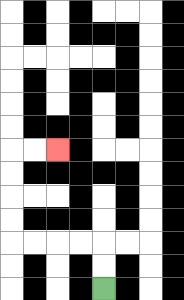{'start': '[4, 12]', 'end': '[2, 6]', 'path_directions': 'U,U,L,L,L,L,U,U,U,U,R,R', 'path_coordinates': '[[4, 12], [4, 11], [4, 10], [3, 10], [2, 10], [1, 10], [0, 10], [0, 9], [0, 8], [0, 7], [0, 6], [1, 6], [2, 6]]'}